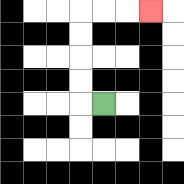{'start': '[4, 4]', 'end': '[6, 0]', 'path_directions': 'L,U,U,U,U,R,R,R', 'path_coordinates': '[[4, 4], [3, 4], [3, 3], [3, 2], [3, 1], [3, 0], [4, 0], [5, 0], [6, 0]]'}